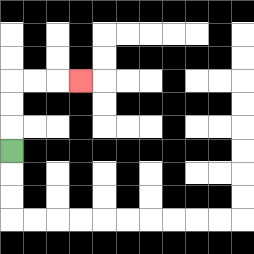{'start': '[0, 6]', 'end': '[3, 3]', 'path_directions': 'U,U,U,R,R,R', 'path_coordinates': '[[0, 6], [0, 5], [0, 4], [0, 3], [1, 3], [2, 3], [3, 3]]'}